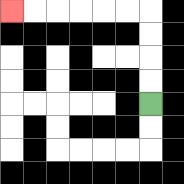{'start': '[6, 4]', 'end': '[0, 0]', 'path_directions': 'U,U,U,U,L,L,L,L,L,L', 'path_coordinates': '[[6, 4], [6, 3], [6, 2], [6, 1], [6, 0], [5, 0], [4, 0], [3, 0], [2, 0], [1, 0], [0, 0]]'}